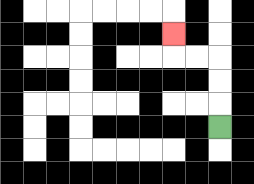{'start': '[9, 5]', 'end': '[7, 1]', 'path_directions': 'U,U,U,L,L,U', 'path_coordinates': '[[9, 5], [9, 4], [9, 3], [9, 2], [8, 2], [7, 2], [7, 1]]'}